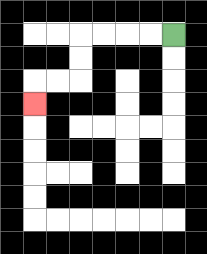{'start': '[7, 1]', 'end': '[1, 4]', 'path_directions': 'L,L,L,L,D,D,L,L,D', 'path_coordinates': '[[7, 1], [6, 1], [5, 1], [4, 1], [3, 1], [3, 2], [3, 3], [2, 3], [1, 3], [1, 4]]'}